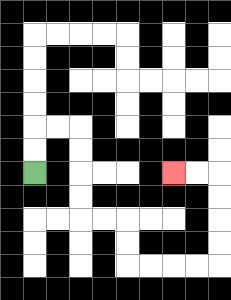{'start': '[1, 7]', 'end': '[7, 7]', 'path_directions': 'U,U,R,R,D,D,D,D,R,R,D,D,R,R,R,R,U,U,U,U,L,L', 'path_coordinates': '[[1, 7], [1, 6], [1, 5], [2, 5], [3, 5], [3, 6], [3, 7], [3, 8], [3, 9], [4, 9], [5, 9], [5, 10], [5, 11], [6, 11], [7, 11], [8, 11], [9, 11], [9, 10], [9, 9], [9, 8], [9, 7], [8, 7], [7, 7]]'}